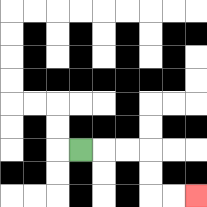{'start': '[3, 6]', 'end': '[8, 8]', 'path_directions': 'R,R,R,D,D,R,R', 'path_coordinates': '[[3, 6], [4, 6], [5, 6], [6, 6], [6, 7], [6, 8], [7, 8], [8, 8]]'}